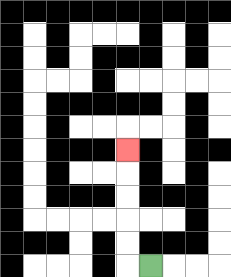{'start': '[6, 11]', 'end': '[5, 6]', 'path_directions': 'L,U,U,U,U,U', 'path_coordinates': '[[6, 11], [5, 11], [5, 10], [5, 9], [5, 8], [5, 7], [5, 6]]'}